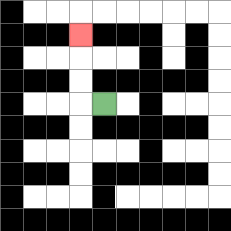{'start': '[4, 4]', 'end': '[3, 1]', 'path_directions': 'L,U,U,U', 'path_coordinates': '[[4, 4], [3, 4], [3, 3], [3, 2], [3, 1]]'}